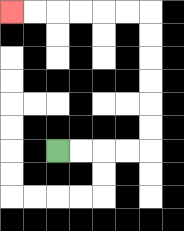{'start': '[2, 6]', 'end': '[0, 0]', 'path_directions': 'R,R,R,R,U,U,U,U,U,U,L,L,L,L,L,L', 'path_coordinates': '[[2, 6], [3, 6], [4, 6], [5, 6], [6, 6], [6, 5], [6, 4], [6, 3], [6, 2], [6, 1], [6, 0], [5, 0], [4, 0], [3, 0], [2, 0], [1, 0], [0, 0]]'}